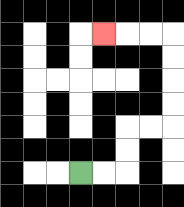{'start': '[3, 7]', 'end': '[4, 1]', 'path_directions': 'R,R,U,U,R,R,U,U,U,U,L,L,L', 'path_coordinates': '[[3, 7], [4, 7], [5, 7], [5, 6], [5, 5], [6, 5], [7, 5], [7, 4], [7, 3], [7, 2], [7, 1], [6, 1], [5, 1], [4, 1]]'}